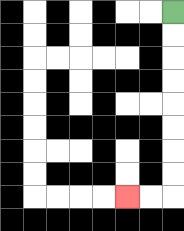{'start': '[7, 0]', 'end': '[5, 8]', 'path_directions': 'D,D,D,D,D,D,D,D,L,L', 'path_coordinates': '[[7, 0], [7, 1], [7, 2], [7, 3], [7, 4], [7, 5], [7, 6], [7, 7], [7, 8], [6, 8], [5, 8]]'}